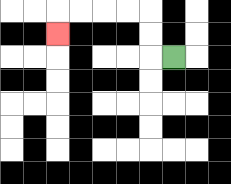{'start': '[7, 2]', 'end': '[2, 1]', 'path_directions': 'L,U,U,L,L,L,L,D', 'path_coordinates': '[[7, 2], [6, 2], [6, 1], [6, 0], [5, 0], [4, 0], [3, 0], [2, 0], [2, 1]]'}